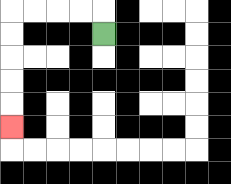{'start': '[4, 1]', 'end': '[0, 5]', 'path_directions': 'U,L,L,L,L,D,D,D,D,D', 'path_coordinates': '[[4, 1], [4, 0], [3, 0], [2, 0], [1, 0], [0, 0], [0, 1], [0, 2], [0, 3], [0, 4], [0, 5]]'}